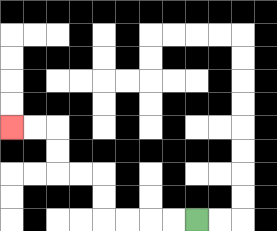{'start': '[8, 9]', 'end': '[0, 5]', 'path_directions': 'L,L,L,L,U,U,L,L,U,U,L,L', 'path_coordinates': '[[8, 9], [7, 9], [6, 9], [5, 9], [4, 9], [4, 8], [4, 7], [3, 7], [2, 7], [2, 6], [2, 5], [1, 5], [0, 5]]'}